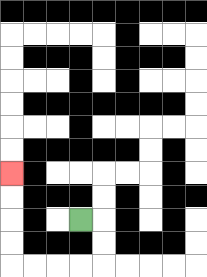{'start': '[3, 9]', 'end': '[0, 7]', 'path_directions': 'R,D,D,L,L,L,L,U,U,U,U', 'path_coordinates': '[[3, 9], [4, 9], [4, 10], [4, 11], [3, 11], [2, 11], [1, 11], [0, 11], [0, 10], [0, 9], [0, 8], [0, 7]]'}